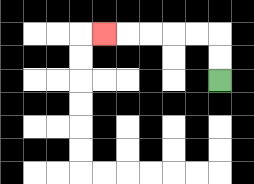{'start': '[9, 3]', 'end': '[4, 1]', 'path_directions': 'U,U,L,L,L,L,L', 'path_coordinates': '[[9, 3], [9, 2], [9, 1], [8, 1], [7, 1], [6, 1], [5, 1], [4, 1]]'}